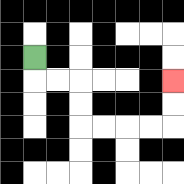{'start': '[1, 2]', 'end': '[7, 3]', 'path_directions': 'D,R,R,D,D,R,R,R,R,U,U', 'path_coordinates': '[[1, 2], [1, 3], [2, 3], [3, 3], [3, 4], [3, 5], [4, 5], [5, 5], [6, 5], [7, 5], [7, 4], [7, 3]]'}